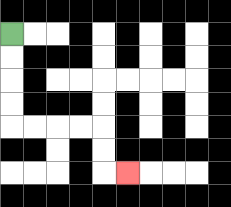{'start': '[0, 1]', 'end': '[5, 7]', 'path_directions': 'D,D,D,D,R,R,R,R,D,D,R', 'path_coordinates': '[[0, 1], [0, 2], [0, 3], [0, 4], [0, 5], [1, 5], [2, 5], [3, 5], [4, 5], [4, 6], [4, 7], [5, 7]]'}